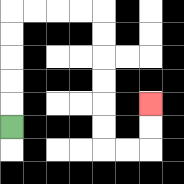{'start': '[0, 5]', 'end': '[6, 4]', 'path_directions': 'U,U,U,U,U,R,R,R,R,D,D,D,D,D,D,R,R,U,U', 'path_coordinates': '[[0, 5], [0, 4], [0, 3], [0, 2], [0, 1], [0, 0], [1, 0], [2, 0], [3, 0], [4, 0], [4, 1], [4, 2], [4, 3], [4, 4], [4, 5], [4, 6], [5, 6], [6, 6], [6, 5], [6, 4]]'}